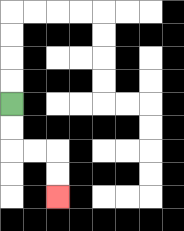{'start': '[0, 4]', 'end': '[2, 8]', 'path_directions': 'D,D,R,R,D,D', 'path_coordinates': '[[0, 4], [0, 5], [0, 6], [1, 6], [2, 6], [2, 7], [2, 8]]'}